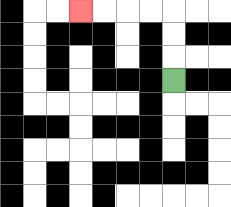{'start': '[7, 3]', 'end': '[3, 0]', 'path_directions': 'U,U,U,L,L,L,L', 'path_coordinates': '[[7, 3], [7, 2], [7, 1], [7, 0], [6, 0], [5, 0], [4, 0], [3, 0]]'}